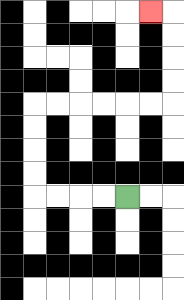{'start': '[5, 8]', 'end': '[6, 0]', 'path_directions': 'L,L,L,L,U,U,U,U,R,R,R,R,R,R,U,U,U,U,L', 'path_coordinates': '[[5, 8], [4, 8], [3, 8], [2, 8], [1, 8], [1, 7], [1, 6], [1, 5], [1, 4], [2, 4], [3, 4], [4, 4], [5, 4], [6, 4], [7, 4], [7, 3], [7, 2], [7, 1], [7, 0], [6, 0]]'}